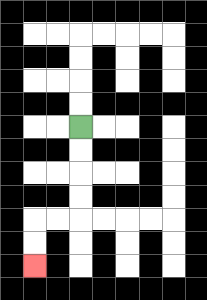{'start': '[3, 5]', 'end': '[1, 11]', 'path_directions': 'D,D,D,D,L,L,D,D', 'path_coordinates': '[[3, 5], [3, 6], [3, 7], [3, 8], [3, 9], [2, 9], [1, 9], [1, 10], [1, 11]]'}